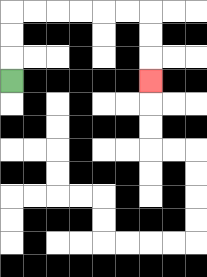{'start': '[0, 3]', 'end': '[6, 3]', 'path_directions': 'U,U,U,R,R,R,R,R,R,D,D,D', 'path_coordinates': '[[0, 3], [0, 2], [0, 1], [0, 0], [1, 0], [2, 0], [3, 0], [4, 0], [5, 0], [6, 0], [6, 1], [6, 2], [6, 3]]'}